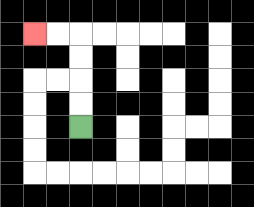{'start': '[3, 5]', 'end': '[1, 1]', 'path_directions': 'U,U,U,U,L,L', 'path_coordinates': '[[3, 5], [3, 4], [3, 3], [3, 2], [3, 1], [2, 1], [1, 1]]'}